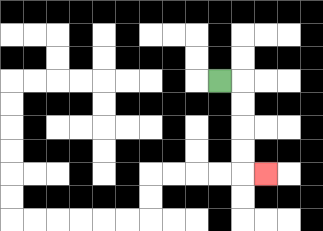{'start': '[9, 3]', 'end': '[11, 7]', 'path_directions': 'R,D,D,D,D,R', 'path_coordinates': '[[9, 3], [10, 3], [10, 4], [10, 5], [10, 6], [10, 7], [11, 7]]'}